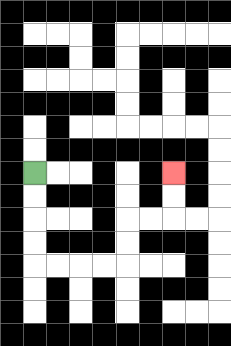{'start': '[1, 7]', 'end': '[7, 7]', 'path_directions': 'D,D,D,D,R,R,R,R,U,U,R,R,U,U', 'path_coordinates': '[[1, 7], [1, 8], [1, 9], [1, 10], [1, 11], [2, 11], [3, 11], [4, 11], [5, 11], [5, 10], [5, 9], [6, 9], [7, 9], [7, 8], [7, 7]]'}